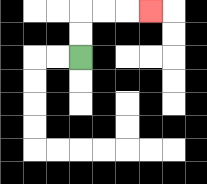{'start': '[3, 2]', 'end': '[6, 0]', 'path_directions': 'U,U,R,R,R', 'path_coordinates': '[[3, 2], [3, 1], [3, 0], [4, 0], [5, 0], [6, 0]]'}